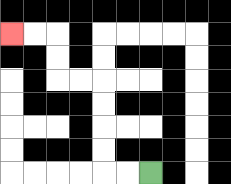{'start': '[6, 7]', 'end': '[0, 1]', 'path_directions': 'L,L,U,U,U,U,L,L,U,U,L,L', 'path_coordinates': '[[6, 7], [5, 7], [4, 7], [4, 6], [4, 5], [4, 4], [4, 3], [3, 3], [2, 3], [2, 2], [2, 1], [1, 1], [0, 1]]'}